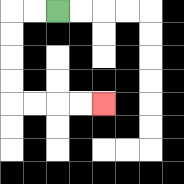{'start': '[2, 0]', 'end': '[4, 4]', 'path_directions': 'L,L,D,D,D,D,R,R,R,R', 'path_coordinates': '[[2, 0], [1, 0], [0, 0], [0, 1], [0, 2], [0, 3], [0, 4], [1, 4], [2, 4], [3, 4], [4, 4]]'}